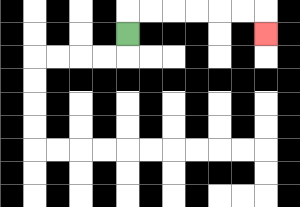{'start': '[5, 1]', 'end': '[11, 1]', 'path_directions': 'U,R,R,R,R,R,R,D', 'path_coordinates': '[[5, 1], [5, 0], [6, 0], [7, 0], [8, 0], [9, 0], [10, 0], [11, 0], [11, 1]]'}